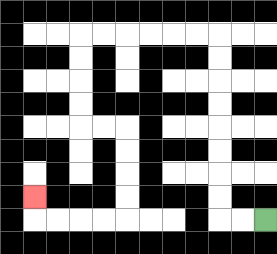{'start': '[11, 9]', 'end': '[1, 8]', 'path_directions': 'L,L,U,U,U,U,U,U,U,U,L,L,L,L,L,L,D,D,D,D,R,R,D,D,D,D,L,L,L,L,U', 'path_coordinates': '[[11, 9], [10, 9], [9, 9], [9, 8], [9, 7], [9, 6], [9, 5], [9, 4], [9, 3], [9, 2], [9, 1], [8, 1], [7, 1], [6, 1], [5, 1], [4, 1], [3, 1], [3, 2], [3, 3], [3, 4], [3, 5], [4, 5], [5, 5], [5, 6], [5, 7], [5, 8], [5, 9], [4, 9], [3, 9], [2, 9], [1, 9], [1, 8]]'}